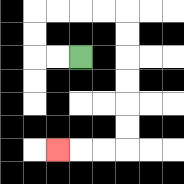{'start': '[3, 2]', 'end': '[2, 6]', 'path_directions': 'L,L,U,U,R,R,R,R,D,D,D,D,D,D,L,L,L', 'path_coordinates': '[[3, 2], [2, 2], [1, 2], [1, 1], [1, 0], [2, 0], [3, 0], [4, 0], [5, 0], [5, 1], [5, 2], [5, 3], [5, 4], [5, 5], [5, 6], [4, 6], [3, 6], [2, 6]]'}